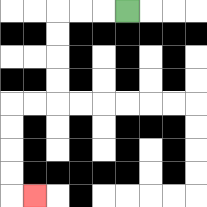{'start': '[5, 0]', 'end': '[1, 8]', 'path_directions': 'L,L,L,D,D,D,D,L,L,D,D,D,D,R', 'path_coordinates': '[[5, 0], [4, 0], [3, 0], [2, 0], [2, 1], [2, 2], [2, 3], [2, 4], [1, 4], [0, 4], [0, 5], [0, 6], [0, 7], [0, 8], [1, 8]]'}